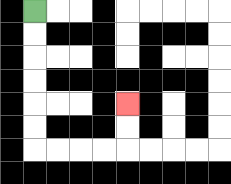{'start': '[1, 0]', 'end': '[5, 4]', 'path_directions': 'D,D,D,D,D,D,R,R,R,R,U,U', 'path_coordinates': '[[1, 0], [1, 1], [1, 2], [1, 3], [1, 4], [1, 5], [1, 6], [2, 6], [3, 6], [4, 6], [5, 6], [5, 5], [5, 4]]'}